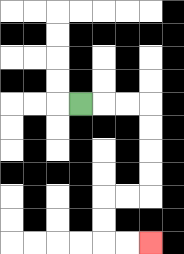{'start': '[3, 4]', 'end': '[6, 10]', 'path_directions': 'R,R,R,D,D,D,D,L,L,D,D,R,R', 'path_coordinates': '[[3, 4], [4, 4], [5, 4], [6, 4], [6, 5], [6, 6], [6, 7], [6, 8], [5, 8], [4, 8], [4, 9], [4, 10], [5, 10], [6, 10]]'}